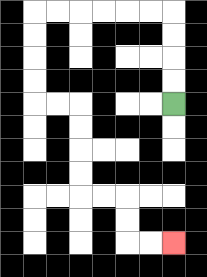{'start': '[7, 4]', 'end': '[7, 10]', 'path_directions': 'U,U,U,U,L,L,L,L,L,L,D,D,D,D,R,R,D,D,D,D,R,R,D,D,R,R', 'path_coordinates': '[[7, 4], [7, 3], [7, 2], [7, 1], [7, 0], [6, 0], [5, 0], [4, 0], [3, 0], [2, 0], [1, 0], [1, 1], [1, 2], [1, 3], [1, 4], [2, 4], [3, 4], [3, 5], [3, 6], [3, 7], [3, 8], [4, 8], [5, 8], [5, 9], [5, 10], [6, 10], [7, 10]]'}